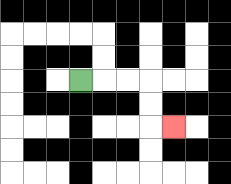{'start': '[3, 3]', 'end': '[7, 5]', 'path_directions': 'R,R,R,D,D,R', 'path_coordinates': '[[3, 3], [4, 3], [5, 3], [6, 3], [6, 4], [6, 5], [7, 5]]'}